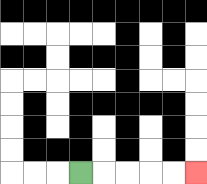{'start': '[3, 7]', 'end': '[8, 7]', 'path_directions': 'R,R,R,R,R', 'path_coordinates': '[[3, 7], [4, 7], [5, 7], [6, 7], [7, 7], [8, 7]]'}